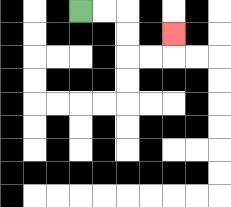{'start': '[3, 0]', 'end': '[7, 1]', 'path_directions': 'R,R,D,D,R,R,U', 'path_coordinates': '[[3, 0], [4, 0], [5, 0], [5, 1], [5, 2], [6, 2], [7, 2], [7, 1]]'}